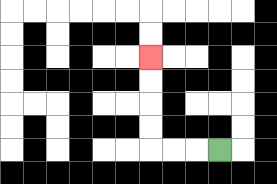{'start': '[9, 6]', 'end': '[6, 2]', 'path_directions': 'L,L,L,U,U,U,U', 'path_coordinates': '[[9, 6], [8, 6], [7, 6], [6, 6], [6, 5], [6, 4], [6, 3], [6, 2]]'}